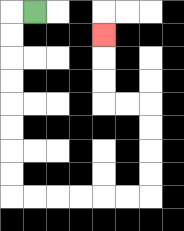{'start': '[1, 0]', 'end': '[4, 1]', 'path_directions': 'L,D,D,D,D,D,D,D,D,R,R,R,R,R,R,U,U,U,U,L,L,U,U,U', 'path_coordinates': '[[1, 0], [0, 0], [0, 1], [0, 2], [0, 3], [0, 4], [0, 5], [0, 6], [0, 7], [0, 8], [1, 8], [2, 8], [3, 8], [4, 8], [5, 8], [6, 8], [6, 7], [6, 6], [6, 5], [6, 4], [5, 4], [4, 4], [4, 3], [4, 2], [4, 1]]'}